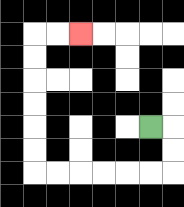{'start': '[6, 5]', 'end': '[3, 1]', 'path_directions': 'R,D,D,L,L,L,L,L,L,U,U,U,U,U,U,R,R', 'path_coordinates': '[[6, 5], [7, 5], [7, 6], [7, 7], [6, 7], [5, 7], [4, 7], [3, 7], [2, 7], [1, 7], [1, 6], [1, 5], [1, 4], [1, 3], [1, 2], [1, 1], [2, 1], [3, 1]]'}